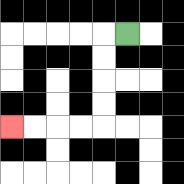{'start': '[5, 1]', 'end': '[0, 5]', 'path_directions': 'L,D,D,D,D,L,L,L,L', 'path_coordinates': '[[5, 1], [4, 1], [4, 2], [4, 3], [4, 4], [4, 5], [3, 5], [2, 5], [1, 5], [0, 5]]'}